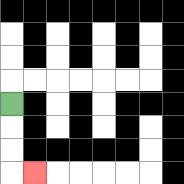{'start': '[0, 4]', 'end': '[1, 7]', 'path_directions': 'D,D,D,R', 'path_coordinates': '[[0, 4], [0, 5], [0, 6], [0, 7], [1, 7]]'}